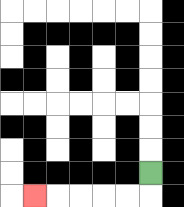{'start': '[6, 7]', 'end': '[1, 8]', 'path_directions': 'D,L,L,L,L,L', 'path_coordinates': '[[6, 7], [6, 8], [5, 8], [4, 8], [3, 8], [2, 8], [1, 8]]'}